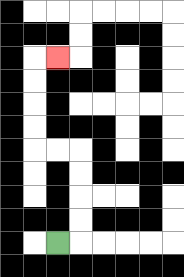{'start': '[2, 10]', 'end': '[2, 2]', 'path_directions': 'R,U,U,U,U,L,L,U,U,U,U,R', 'path_coordinates': '[[2, 10], [3, 10], [3, 9], [3, 8], [3, 7], [3, 6], [2, 6], [1, 6], [1, 5], [1, 4], [1, 3], [1, 2], [2, 2]]'}